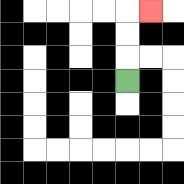{'start': '[5, 3]', 'end': '[6, 0]', 'path_directions': 'U,U,U,R', 'path_coordinates': '[[5, 3], [5, 2], [5, 1], [5, 0], [6, 0]]'}